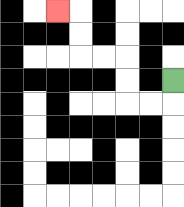{'start': '[7, 3]', 'end': '[2, 0]', 'path_directions': 'D,L,L,U,U,L,L,U,U,L', 'path_coordinates': '[[7, 3], [7, 4], [6, 4], [5, 4], [5, 3], [5, 2], [4, 2], [3, 2], [3, 1], [3, 0], [2, 0]]'}